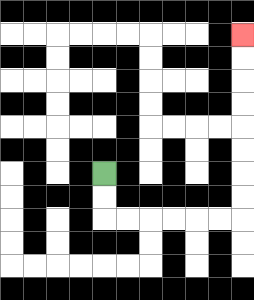{'start': '[4, 7]', 'end': '[10, 1]', 'path_directions': 'D,D,R,R,R,R,R,R,U,U,U,U,U,U,U,U', 'path_coordinates': '[[4, 7], [4, 8], [4, 9], [5, 9], [6, 9], [7, 9], [8, 9], [9, 9], [10, 9], [10, 8], [10, 7], [10, 6], [10, 5], [10, 4], [10, 3], [10, 2], [10, 1]]'}